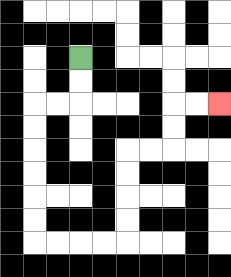{'start': '[3, 2]', 'end': '[9, 4]', 'path_directions': 'D,D,L,L,D,D,D,D,D,D,R,R,R,R,U,U,U,U,R,R,U,U,R,R', 'path_coordinates': '[[3, 2], [3, 3], [3, 4], [2, 4], [1, 4], [1, 5], [1, 6], [1, 7], [1, 8], [1, 9], [1, 10], [2, 10], [3, 10], [4, 10], [5, 10], [5, 9], [5, 8], [5, 7], [5, 6], [6, 6], [7, 6], [7, 5], [7, 4], [8, 4], [9, 4]]'}